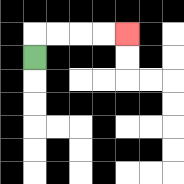{'start': '[1, 2]', 'end': '[5, 1]', 'path_directions': 'U,R,R,R,R', 'path_coordinates': '[[1, 2], [1, 1], [2, 1], [3, 1], [4, 1], [5, 1]]'}